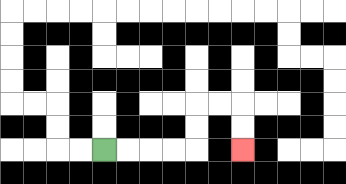{'start': '[4, 6]', 'end': '[10, 6]', 'path_directions': 'R,R,R,R,U,U,R,R,D,D', 'path_coordinates': '[[4, 6], [5, 6], [6, 6], [7, 6], [8, 6], [8, 5], [8, 4], [9, 4], [10, 4], [10, 5], [10, 6]]'}